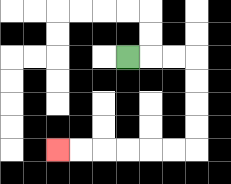{'start': '[5, 2]', 'end': '[2, 6]', 'path_directions': 'R,R,R,D,D,D,D,L,L,L,L,L,L', 'path_coordinates': '[[5, 2], [6, 2], [7, 2], [8, 2], [8, 3], [8, 4], [8, 5], [8, 6], [7, 6], [6, 6], [5, 6], [4, 6], [3, 6], [2, 6]]'}